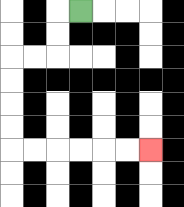{'start': '[3, 0]', 'end': '[6, 6]', 'path_directions': 'L,D,D,L,L,D,D,D,D,R,R,R,R,R,R', 'path_coordinates': '[[3, 0], [2, 0], [2, 1], [2, 2], [1, 2], [0, 2], [0, 3], [0, 4], [0, 5], [0, 6], [1, 6], [2, 6], [3, 6], [4, 6], [5, 6], [6, 6]]'}